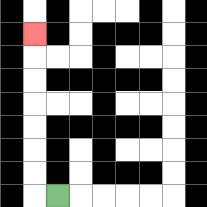{'start': '[2, 8]', 'end': '[1, 1]', 'path_directions': 'L,U,U,U,U,U,U,U', 'path_coordinates': '[[2, 8], [1, 8], [1, 7], [1, 6], [1, 5], [1, 4], [1, 3], [1, 2], [1, 1]]'}